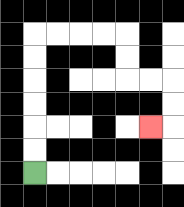{'start': '[1, 7]', 'end': '[6, 5]', 'path_directions': 'U,U,U,U,U,U,R,R,R,R,D,D,R,R,D,D,L', 'path_coordinates': '[[1, 7], [1, 6], [1, 5], [1, 4], [1, 3], [1, 2], [1, 1], [2, 1], [3, 1], [4, 1], [5, 1], [5, 2], [5, 3], [6, 3], [7, 3], [7, 4], [7, 5], [6, 5]]'}